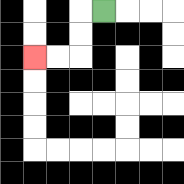{'start': '[4, 0]', 'end': '[1, 2]', 'path_directions': 'L,D,D,L,L', 'path_coordinates': '[[4, 0], [3, 0], [3, 1], [3, 2], [2, 2], [1, 2]]'}